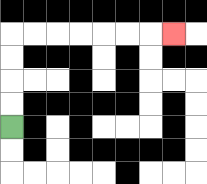{'start': '[0, 5]', 'end': '[7, 1]', 'path_directions': 'U,U,U,U,R,R,R,R,R,R,R', 'path_coordinates': '[[0, 5], [0, 4], [0, 3], [0, 2], [0, 1], [1, 1], [2, 1], [3, 1], [4, 1], [5, 1], [6, 1], [7, 1]]'}